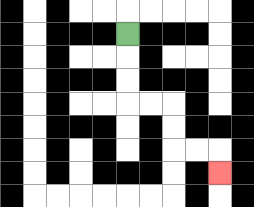{'start': '[5, 1]', 'end': '[9, 7]', 'path_directions': 'D,D,D,R,R,D,D,R,R,D', 'path_coordinates': '[[5, 1], [5, 2], [5, 3], [5, 4], [6, 4], [7, 4], [7, 5], [7, 6], [8, 6], [9, 6], [9, 7]]'}